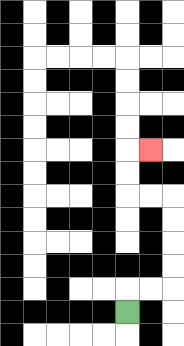{'start': '[5, 13]', 'end': '[6, 6]', 'path_directions': 'U,R,R,U,U,U,U,L,L,U,U,R', 'path_coordinates': '[[5, 13], [5, 12], [6, 12], [7, 12], [7, 11], [7, 10], [7, 9], [7, 8], [6, 8], [5, 8], [5, 7], [5, 6], [6, 6]]'}